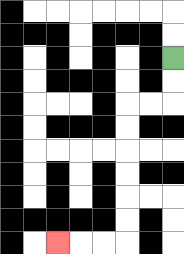{'start': '[7, 2]', 'end': '[2, 10]', 'path_directions': 'D,D,L,L,D,D,D,D,D,D,L,L,L', 'path_coordinates': '[[7, 2], [7, 3], [7, 4], [6, 4], [5, 4], [5, 5], [5, 6], [5, 7], [5, 8], [5, 9], [5, 10], [4, 10], [3, 10], [2, 10]]'}